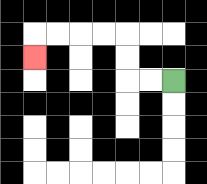{'start': '[7, 3]', 'end': '[1, 2]', 'path_directions': 'L,L,U,U,L,L,L,L,D', 'path_coordinates': '[[7, 3], [6, 3], [5, 3], [5, 2], [5, 1], [4, 1], [3, 1], [2, 1], [1, 1], [1, 2]]'}